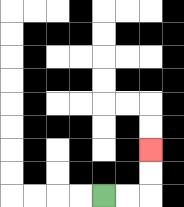{'start': '[4, 8]', 'end': '[6, 6]', 'path_directions': 'R,R,U,U', 'path_coordinates': '[[4, 8], [5, 8], [6, 8], [6, 7], [6, 6]]'}